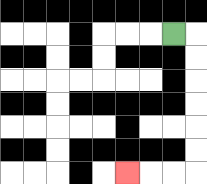{'start': '[7, 1]', 'end': '[5, 7]', 'path_directions': 'R,D,D,D,D,D,D,L,L,L', 'path_coordinates': '[[7, 1], [8, 1], [8, 2], [8, 3], [8, 4], [8, 5], [8, 6], [8, 7], [7, 7], [6, 7], [5, 7]]'}